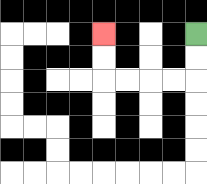{'start': '[8, 1]', 'end': '[4, 1]', 'path_directions': 'D,D,L,L,L,L,U,U', 'path_coordinates': '[[8, 1], [8, 2], [8, 3], [7, 3], [6, 3], [5, 3], [4, 3], [4, 2], [4, 1]]'}